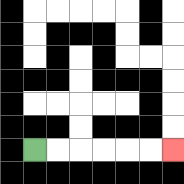{'start': '[1, 6]', 'end': '[7, 6]', 'path_directions': 'R,R,R,R,R,R', 'path_coordinates': '[[1, 6], [2, 6], [3, 6], [4, 6], [5, 6], [6, 6], [7, 6]]'}